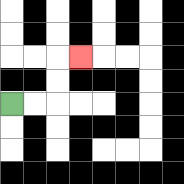{'start': '[0, 4]', 'end': '[3, 2]', 'path_directions': 'R,R,U,U,R', 'path_coordinates': '[[0, 4], [1, 4], [2, 4], [2, 3], [2, 2], [3, 2]]'}